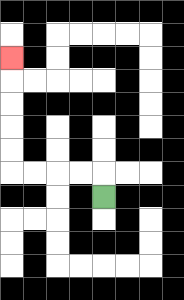{'start': '[4, 8]', 'end': '[0, 2]', 'path_directions': 'U,L,L,L,L,U,U,U,U,U', 'path_coordinates': '[[4, 8], [4, 7], [3, 7], [2, 7], [1, 7], [0, 7], [0, 6], [0, 5], [0, 4], [0, 3], [0, 2]]'}